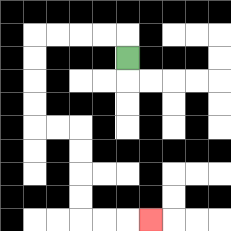{'start': '[5, 2]', 'end': '[6, 9]', 'path_directions': 'U,L,L,L,L,D,D,D,D,R,R,D,D,D,D,R,R,R', 'path_coordinates': '[[5, 2], [5, 1], [4, 1], [3, 1], [2, 1], [1, 1], [1, 2], [1, 3], [1, 4], [1, 5], [2, 5], [3, 5], [3, 6], [3, 7], [3, 8], [3, 9], [4, 9], [5, 9], [6, 9]]'}